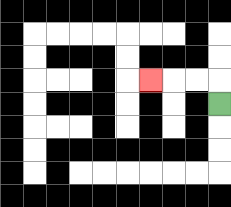{'start': '[9, 4]', 'end': '[6, 3]', 'path_directions': 'U,L,L,L', 'path_coordinates': '[[9, 4], [9, 3], [8, 3], [7, 3], [6, 3]]'}